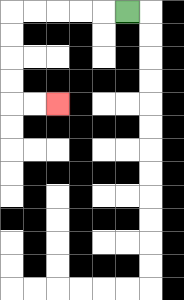{'start': '[5, 0]', 'end': '[2, 4]', 'path_directions': 'L,L,L,L,L,D,D,D,D,R,R', 'path_coordinates': '[[5, 0], [4, 0], [3, 0], [2, 0], [1, 0], [0, 0], [0, 1], [0, 2], [0, 3], [0, 4], [1, 4], [2, 4]]'}